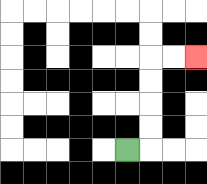{'start': '[5, 6]', 'end': '[8, 2]', 'path_directions': 'R,U,U,U,U,R,R', 'path_coordinates': '[[5, 6], [6, 6], [6, 5], [6, 4], [6, 3], [6, 2], [7, 2], [8, 2]]'}